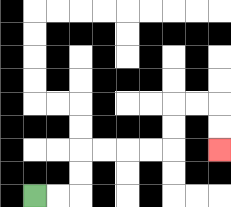{'start': '[1, 8]', 'end': '[9, 6]', 'path_directions': 'R,R,U,U,R,R,R,R,U,U,R,R,D,D', 'path_coordinates': '[[1, 8], [2, 8], [3, 8], [3, 7], [3, 6], [4, 6], [5, 6], [6, 6], [7, 6], [7, 5], [7, 4], [8, 4], [9, 4], [9, 5], [9, 6]]'}